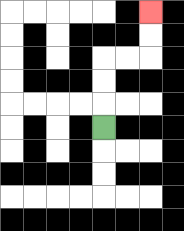{'start': '[4, 5]', 'end': '[6, 0]', 'path_directions': 'U,U,U,R,R,U,U', 'path_coordinates': '[[4, 5], [4, 4], [4, 3], [4, 2], [5, 2], [6, 2], [6, 1], [6, 0]]'}